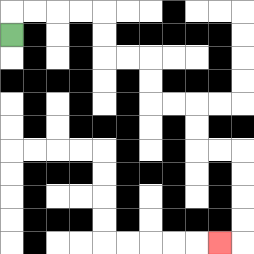{'start': '[0, 1]', 'end': '[9, 10]', 'path_directions': 'U,R,R,R,R,D,D,R,R,D,D,R,R,D,D,R,R,D,D,D,D,L', 'path_coordinates': '[[0, 1], [0, 0], [1, 0], [2, 0], [3, 0], [4, 0], [4, 1], [4, 2], [5, 2], [6, 2], [6, 3], [6, 4], [7, 4], [8, 4], [8, 5], [8, 6], [9, 6], [10, 6], [10, 7], [10, 8], [10, 9], [10, 10], [9, 10]]'}